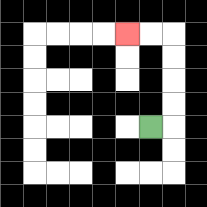{'start': '[6, 5]', 'end': '[5, 1]', 'path_directions': 'R,U,U,U,U,L,L', 'path_coordinates': '[[6, 5], [7, 5], [7, 4], [7, 3], [7, 2], [7, 1], [6, 1], [5, 1]]'}